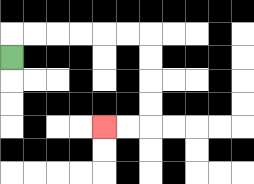{'start': '[0, 2]', 'end': '[4, 5]', 'path_directions': 'U,R,R,R,R,R,R,D,D,D,D,L,L', 'path_coordinates': '[[0, 2], [0, 1], [1, 1], [2, 1], [3, 1], [4, 1], [5, 1], [6, 1], [6, 2], [6, 3], [6, 4], [6, 5], [5, 5], [4, 5]]'}